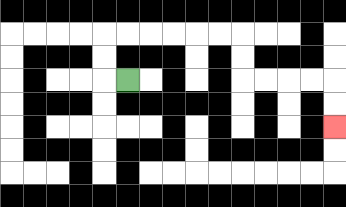{'start': '[5, 3]', 'end': '[14, 5]', 'path_directions': 'L,U,U,R,R,R,R,R,R,D,D,R,R,R,R,D,D', 'path_coordinates': '[[5, 3], [4, 3], [4, 2], [4, 1], [5, 1], [6, 1], [7, 1], [8, 1], [9, 1], [10, 1], [10, 2], [10, 3], [11, 3], [12, 3], [13, 3], [14, 3], [14, 4], [14, 5]]'}